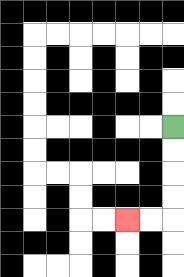{'start': '[7, 5]', 'end': '[5, 9]', 'path_directions': 'D,D,D,D,L,L', 'path_coordinates': '[[7, 5], [7, 6], [7, 7], [7, 8], [7, 9], [6, 9], [5, 9]]'}